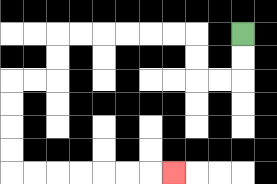{'start': '[10, 1]', 'end': '[7, 7]', 'path_directions': 'D,D,L,L,U,U,L,L,L,L,L,L,D,D,L,L,D,D,D,D,R,R,R,R,R,R,R', 'path_coordinates': '[[10, 1], [10, 2], [10, 3], [9, 3], [8, 3], [8, 2], [8, 1], [7, 1], [6, 1], [5, 1], [4, 1], [3, 1], [2, 1], [2, 2], [2, 3], [1, 3], [0, 3], [0, 4], [0, 5], [0, 6], [0, 7], [1, 7], [2, 7], [3, 7], [4, 7], [5, 7], [6, 7], [7, 7]]'}